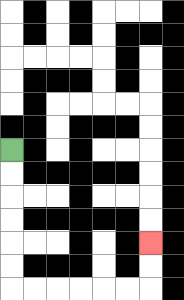{'start': '[0, 6]', 'end': '[6, 10]', 'path_directions': 'D,D,D,D,D,D,R,R,R,R,R,R,U,U', 'path_coordinates': '[[0, 6], [0, 7], [0, 8], [0, 9], [0, 10], [0, 11], [0, 12], [1, 12], [2, 12], [3, 12], [4, 12], [5, 12], [6, 12], [6, 11], [6, 10]]'}